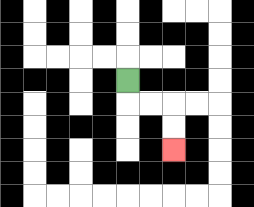{'start': '[5, 3]', 'end': '[7, 6]', 'path_directions': 'D,R,R,D,D', 'path_coordinates': '[[5, 3], [5, 4], [6, 4], [7, 4], [7, 5], [7, 6]]'}